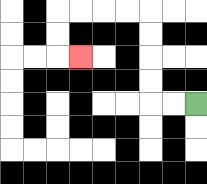{'start': '[8, 4]', 'end': '[3, 2]', 'path_directions': 'L,L,U,U,U,U,L,L,L,L,D,D,R', 'path_coordinates': '[[8, 4], [7, 4], [6, 4], [6, 3], [6, 2], [6, 1], [6, 0], [5, 0], [4, 0], [3, 0], [2, 0], [2, 1], [2, 2], [3, 2]]'}